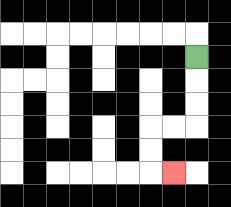{'start': '[8, 2]', 'end': '[7, 7]', 'path_directions': 'D,D,D,L,L,D,D,R', 'path_coordinates': '[[8, 2], [8, 3], [8, 4], [8, 5], [7, 5], [6, 5], [6, 6], [6, 7], [7, 7]]'}